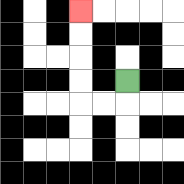{'start': '[5, 3]', 'end': '[3, 0]', 'path_directions': 'D,L,L,U,U,U,U', 'path_coordinates': '[[5, 3], [5, 4], [4, 4], [3, 4], [3, 3], [3, 2], [3, 1], [3, 0]]'}